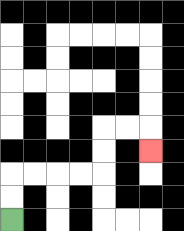{'start': '[0, 9]', 'end': '[6, 6]', 'path_directions': 'U,U,R,R,R,R,U,U,R,R,D', 'path_coordinates': '[[0, 9], [0, 8], [0, 7], [1, 7], [2, 7], [3, 7], [4, 7], [4, 6], [4, 5], [5, 5], [6, 5], [6, 6]]'}